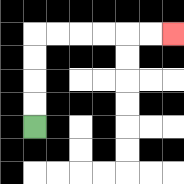{'start': '[1, 5]', 'end': '[7, 1]', 'path_directions': 'U,U,U,U,R,R,R,R,R,R', 'path_coordinates': '[[1, 5], [1, 4], [1, 3], [1, 2], [1, 1], [2, 1], [3, 1], [4, 1], [5, 1], [6, 1], [7, 1]]'}